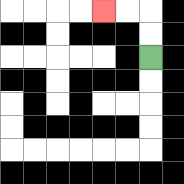{'start': '[6, 2]', 'end': '[4, 0]', 'path_directions': 'U,U,L,L', 'path_coordinates': '[[6, 2], [6, 1], [6, 0], [5, 0], [4, 0]]'}